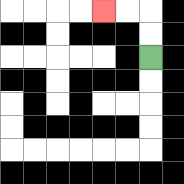{'start': '[6, 2]', 'end': '[4, 0]', 'path_directions': 'U,U,L,L', 'path_coordinates': '[[6, 2], [6, 1], [6, 0], [5, 0], [4, 0]]'}